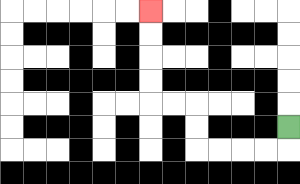{'start': '[12, 5]', 'end': '[6, 0]', 'path_directions': 'D,L,L,L,L,U,U,L,L,U,U,U,U', 'path_coordinates': '[[12, 5], [12, 6], [11, 6], [10, 6], [9, 6], [8, 6], [8, 5], [8, 4], [7, 4], [6, 4], [6, 3], [6, 2], [6, 1], [6, 0]]'}